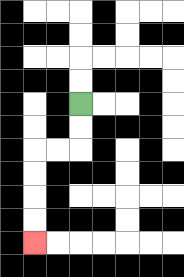{'start': '[3, 4]', 'end': '[1, 10]', 'path_directions': 'D,D,L,L,D,D,D,D', 'path_coordinates': '[[3, 4], [3, 5], [3, 6], [2, 6], [1, 6], [1, 7], [1, 8], [1, 9], [1, 10]]'}